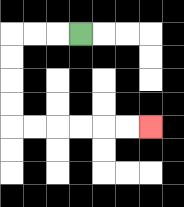{'start': '[3, 1]', 'end': '[6, 5]', 'path_directions': 'L,L,L,D,D,D,D,R,R,R,R,R,R', 'path_coordinates': '[[3, 1], [2, 1], [1, 1], [0, 1], [0, 2], [0, 3], [0, 4], [0, 5], [1, 5], [2, 5], [3, 5], [4, 5], [5, 5], [6, 5]]'}